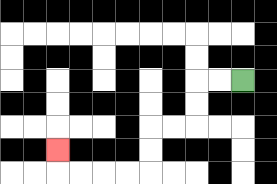{'start': '[10, 3]', 'end': '[2, 6]', 'path_directions': 'L,L,D,D,L,L,D,D,L,L,L,L,U', 'path_coordinates': '[[10, 3], [9, 3], [8, 3], [8, 4], [8, 5], [7, 5], [6, 5], [6, 6], [6, 7], [5, 7], [4, 7], [3, 7], [2, 7], [2, 6]]'}